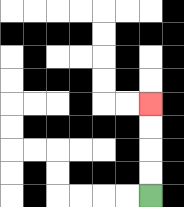{'start': '[6, 8]', 'end': '[6, 4]', 'path_directions': 'U,U,U,U', 'path_coordinates': '[[6, 8], [6, 7], [6, 6], [6, 5], [6, 4]]'}